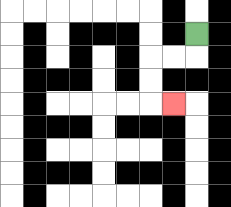{'start': '[8, 1]', 'end': '[7, 4]', 'path_directions': 'D,L,L,D,D,R', 'path_coordinates': '[[8, 1], [8, 2], [7, 2], [6, 2], [6, 3], [6, 4], [7, 4]]'}